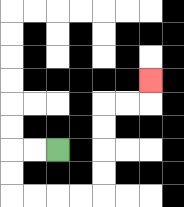{'start': '[2, 6]', 'end': '[6, 3]', 'path_directions': 'L,L,D,D,R,R,R,R,U,U,U,U,R,R,U', 'path_coordinates': '[[2, 6], [1, 6], [0, 6], [0, 7], [0, 8], [1, 8], [2, 8], [3, 8], [4, 8], [4, 7], [4, 6], [4, 5], [4, 4], [5, 4], [6, 4], [6, 3]]'}